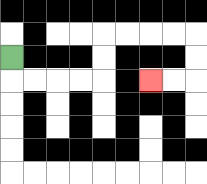{'start': '[0, 2]', 'end': '[6, 3]', 'path_directions': 'D,R,R,R,R,U,U,R,R,R,R,D,D,L,L', 'path_coordinates': '[[0, 2], [0, 3], [1, 3], [2, 3], [3, 3], [4, 3], [4, 2], [4, 1], [5, 1], [6, 1], [7, 1], [8, 1], [8, 2], [8, 3], [7, 3], [6, 3]]'}